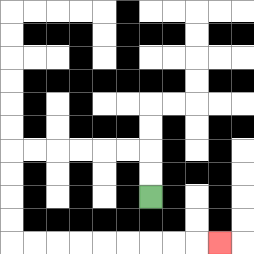{'start': '[6, 8]', 'end': '[9, 10]', 'path_directions': 'U,U,L,L,L,L,L,L,D,D,D,D,R,R,R,R,R,R,R,R,R', 'path_coordinates': '[[6, 8], [6, 7], [6, 6], [5, 6], [4, 6], [3, 6], [2, 6], [1, 6], [0, 6], [0, 7], [0, 8], [0, 9], [0, 10], [1, 10], [2, 10], [3, 10], [4, 10], [5, 10], [6, 10], [7, 10], [8, 10], [9, 10]]'}